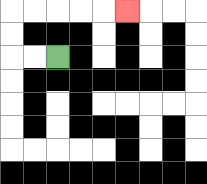{'start': '[2, 2]', 'end': '[5, 0]', 'path_directions': 'L,L,U,U,R,R,R,R,R', 'path_coordinates': '[[2, 2], [1, 2], [0, 2], [0, 1], [0, 0], [1, 0], [2, 0], [3, 0], [4, 0], [5, 0]]'}